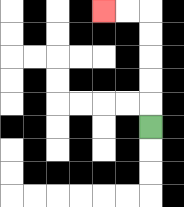{'start': '[6, 5]', 'end': '[4, 0]', 'path_directions': 'U,U,U,U,U,L,L', 'path_coordinates': '[[6, 5], [6, 4], [6, 3], [6, 2], [6, 1], [6, 0], [5, 0], [4, 0]]'}